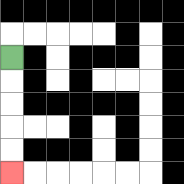{'start': '[0, 2]', 'end': '[0, 7]', 'path_directions': 'D,D,D,D,D', 'path_coordinates': '[[0, 2], [0, 3], [0, 4], [0, 5], [0, 6], [0, 7]]'}